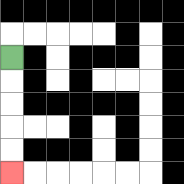{'start': '[0, 2]', 'end': '[0, 7]', 'path_directions': 'D,D,D,D,D', 'path_coordinates': '[[0, 2], [0, 3], [0, 4], [0, 5], [0, 6], [0, 7]]'}